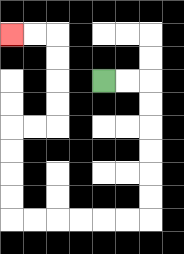{'start': '[4, 3]', 'end': '[0, 1]', 'path_directions': 'R,R,D,D,D,D,D,D,L,L,L,L,L,L,U,U,U,U,R,R,U,U,U,U,L,L', 'path_coordinates': '[[4, 3], [5, 3], [6, 3], [6, 4], [6, 5], [6, 6], [6, 7], [6, 8], [6, 9], [5, 9], [4, 9], [3, 9], [2, 9], [1, 9], [0, 9], [0, 8], [0, 7], [0, 6], [0, 5], [1, 5], [2, 5], [2, 4], [2, 3], [2, 2], [2, 1], [1, 1], [0, 1]]'}